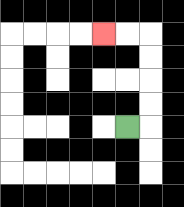{'start': '[5, 5]', 'end': '[4, 1]', 'path_directions': 'R,U,U,U,U,L,L', 'path_coordinates': '[[5, 5], [6, 5], [6, 4], [6, 3], [6, 2], [6, 1], [5, 1], [4, 1]]'}